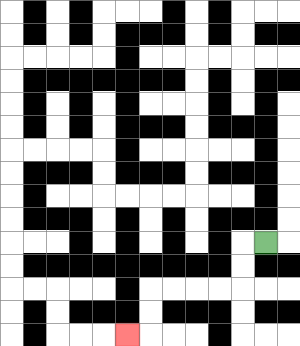{'start': '[11, 10]', 'end': '[5, 14]', 'path_directions': 'L,D,D,L,L,L,L,D,D,L', 'path_coordinates': '[[11, 10], [10, 10], [10, 11], [10, 12], [9, 12], [8, 12], [7, 12], [6, 12], [6, 13], [6, 14], [5, 14]]'}